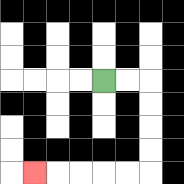{'start': '[4, 3]', 'end': '[1, 7]', 'path_directions': 'R,R,D,D,D,D,L,L,L,L,L', 'path_coordinates': '[[4, 3], [5, 3], [6, 3], [6, 4], [6, 5], [6, 6], [6, 7], [5, 7], [4, 7], [3, 7], [2, 7], [1, 7]]'}